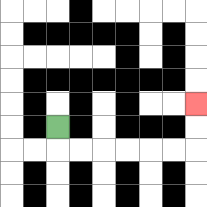{'start': '[2, 5]', 'end': '[8, 4]', 'path_directions': 'D,R,R,R,R,R,R,U,U', 'path_coordinates': '[[2, 5], [2, 6], [3, 6], [4, 6], [5, 6], [6, 6], [7, 6], [8, 6], [8, 5], [8, 4]]'}